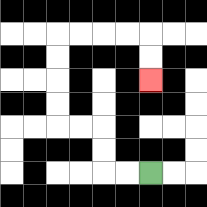{'start': '[6, 7]', 'end': '[6, 3]', 'path_directions': 'L,L,U,U,L,L,U,U,U,U,R,R,R,R,D,D', 'path_coordinates': '[[6, 7], [5, 7], [4, 7], [4, 6], [4, 5], [3, 5], [2, 5], [2, 4], [2, 3], [2, 2], [2, 1], [3, 1], [4, 1], [5, 1], [6, 1], [6, 2], [6, 3]]'}